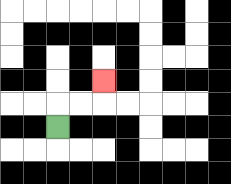{'start': '[2, 5]', 'end': '[4, 3]', 'path_directions': 'U,R,R,U', 'path_coordinates': '[[2, 5], [2, 4], [3, 4], [4, 4], [4, 3]]'}